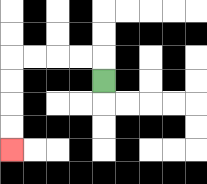{'start': '[4, 3]', 'end': '[0, 6]', 'path_directions': 'U,L,L,L,L,D,D,D,D', 'path_coordinates': '[[4, 3], [4, 2], [3, 2], [2, 2], [1, 2], [0, 2], [0, 3], [0, 4], [0, 5], [0, 6]]'}